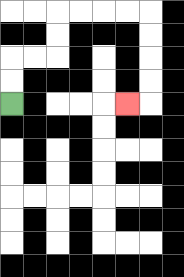{'start': '[0, 4]', 'end': '[5, 4]', 'path_directions': 'U,U,R,R,U,U,R,R,R,R,D,D,D,D,L', 'path_coordinates': '[[0, 4], [0, 3], [0, 2], [1, 2], [2, 2], [2, 1], [2, 0], [3, 0], [4, 0], [5, 0], [6, 0], [6, 1], [6, 2], [6, 3], [6, 4], [5, 4]]'}